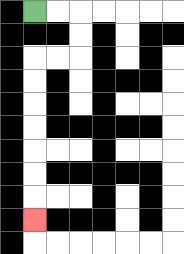{'start': '[1, 0]', 'end': '[1, 9]', 'path_directions': 'R,R,D,D,L,L,D,D,D,D,D,D,D', 'path_coordinates': '[[1, 0], [2, 0], [3, 0], [3, 1], [3, 2], [2, 2], [1, 2], [1, 3], [1, 4], [1, 5], [1, 6], [1, 7], [1, 8], [1, 9]]'}